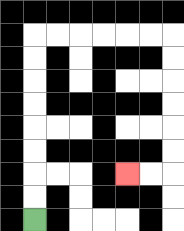{'start': '[1, 9]', 'end': '[5, 7]', 'path_directions': 'U,U,U,U,U,U,U,U,R,R,R,R,R,R,D,D,D,D,D,D,L,L', 'path_coordinates': '[[1, 9], [1, 8], [1, 7], [1, 6], [1, 5], [1, 4], [1, 3], [1, 2], [1, 1], [2, 1], [3, 1], [4, 1], [5, 1], [6, 1], [7, 1], [7, 2], [7, 3], [7, 4], [7, 5], [7, 6], [7, 7], [6, 7], [5, 7]]'}